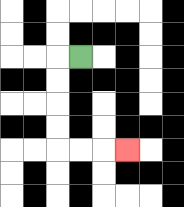{'start': '[3, 2]', 'end': '[5, 6]', 'path_directions': 'L,D,D,D,D,R,R,R', 'path_coordinates': '[[3, 2], [2, 2], [2, 3], [2, 4], [2, 5], [2, 6], [3, 6], [4, 6], [5, 6]]'}